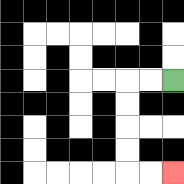{'start': '[7, 3]', 'end': '[7, 7]', 'path_directions': 'L,L,D,D,D,D,R,R', 'path_coordinates': '[[7, 3], [6, 3], [5, 3], [5, 4], [5, 5], [5, 6], [5, 7], [6, 7], [7, 7]]'}